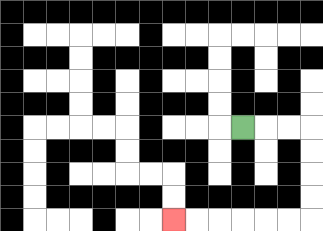{'start': '[10, 5]', 'end': '[7, 9]', 'path_directions': 'R,R,R,D,D,D,D,L,L,L,L,L,L', 'path_coordinates': '[[10, 5], [11, 5], [12, 5], [13, 5], [13, 6], [13, 7], [13, 8], [13, 9], [12, 9], [11, 9], [10, 9], [9, 9], [8, 9], [7, 9]]'}